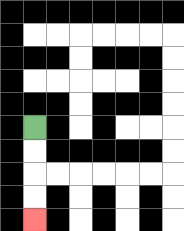{'start': '[1, 5]', 'end': '[1, 9]', 'path_directions': 'D,D,D,D', 'path_coordinates': '[[1, 5], [1, 6], [1, 7], [1, 8], [1, 9]]'}